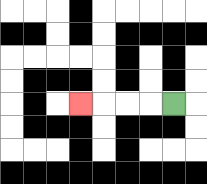{'start': '[7, 4]', 'end': '[3, 4]', 'path_directions': 'L,L,L,L', 'path_coordinates': '[[7, 4], [6, 4], [5, 4], [4, 4], [3, 4]]'}